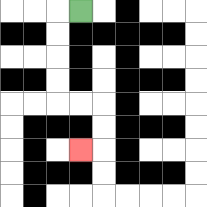{'start': '[3, 0]', 'end': '[3, 6]', 'path_directions': 'L,D,D,D,D,R,R,D,D,L', 'path_coordinates': '[[3, 0], [2, 0], [2, 1], [2, 2], [2, 3], [2, 4], [3, 4], [4, 4], [4, 5], [4, 6], [3, 6]]'}